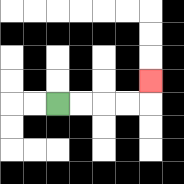{'start': '[2, 4]', 'end': '[6, 3]', 'path_directions': 'R,R,R,R,U', 'path_coordinates': '[[2, 4], [3, 4], [4, 4], [5, 4], [6, 4], [6, 3]]'}